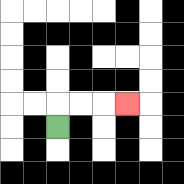{'start': '[2, 5]', 'end': '[5, 4]', 'path_directions': 'U,R,R,R', 'path_coordinates': '[[2, 5], [2, 4], [3, 4], [4, 4], [5, 4]]'}